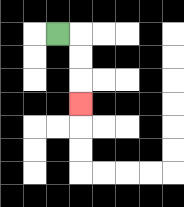{'start': '[2, 1]', 'end': '[3, 4]', 'path_directions': 'R,D,D,D', 'path_coordinates': '[[2, 1], [3, 1], [3, 2], [3, 3], [3, 4]]'}